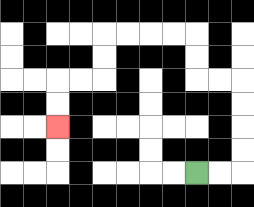{'start': '[8, 7]', 'end': '[2, 5]', 'path_directions': 'R,R,U,U,U,U,L,L,U,U,L,L,L,L,D,D,L,L,D,D', 'path_coordinates': '[[8, 7], [9, 7], [10, 7], [10, 6], [10, 5], [10, 4], [10, 3], [9, 3], [8, 3], [8, 2], [8, 1], [7, 1], [6, 1], [5, 1], [4, 1], [4, 2], [4, 3], [3, 3], [2, 3], [2, 4], [2, 5]]'}